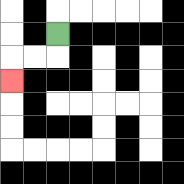{'start': '[2, 1]', 'end': '[0, 3]', 'path_directions': 'D,L,L,D', 'path_coordinates': '[[2, 1], [2, 2], [1, 2], [0, 2], [0, 3]]'}